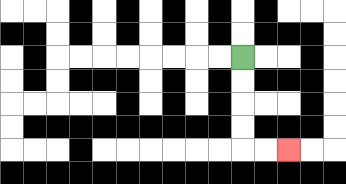{'start': '[10, 2]', 'end': '[12, 6]', 'path_directions': 'D,D,D,D,R,R', 'path_coordinates': '[[10, 2], [10, 3], [10, 4], [10, 5], [10, 6], [11, 6], [12, 6]]'}